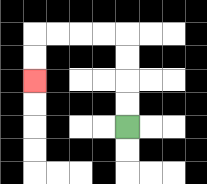{'start': '[5, 5]', 'end': '[1, 3]', 'path_directions': 'U,U,U,U,L,L,L,L,D,D', 'path_coordinates': '[[5, 5], [5, 4], [5, 3], [5, 2], [5, 1], [4, 1], [3, 1], [2, 1], [1, 1], [1, 2], [1, 3]]'}